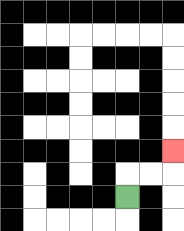{'start': '[5, 8]', 'end': '[7, 6]', 'path_directions': 'U,R,R,U', 'path_coordinates': '[[5, 8], [5, 7], [6, 7], [7, 7], [7, 6]]'}